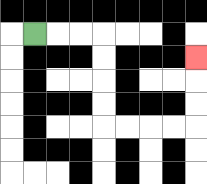{'start': '[1, 1]', 'end': '[8, 2]', 'path_directions': 'R,R,R,D,D,D,D,R,R,R,R,U,U,U', 'path_coordinates': '[[1, 1], [2, 1], [3, 1], [4, 1], [4, 2], [4, 3], [4, 4], [4, 5], [5, 5], [6, 5], [7, 5], [8, 5], [8, 4], [8, 3], [8, 2]]'}